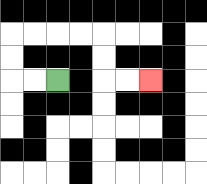{'start': '[2, 3]', 'end': '[6, 3]', 'path_directions': 'L,L,U,U,R,R,R,R,D,D,R,R', 'path_coordinates': '[[2, 3], [1, 3], [0, 3], [0, 2], [0, 1], [1, 1], [2, 1], [3, 1], [4, 1], [4, 2], [4, 3], [5, 3], [6, 3]]'}